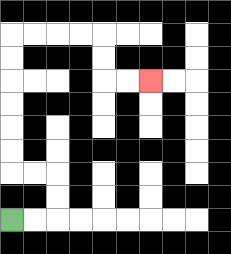{'start': '[0, 9]', 'end': '[6, 3]', 'path_directions': 'R,R,U,U,L,L,U,U,U,U,U,U,R,R,R,R,D,D,R,R', 'path_coordinates': '[[0, 9], [1, 9], [2, 9], [2, 8], [2, 7], [1, 7], [0, 7], [0, 6], [0, 5], [0, 4], [0, 3], [0, 2], [0, 1], [1, 1], [2, 1], [3, 1], [4, 1], [4, 2], [4, 3], [5, 3], [6, 3]]'}